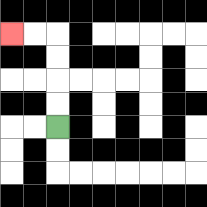{'start': '[2, 5]', 'end': '[0, 1]', 'path_directions': 'U,U,U,U,L,L', 'path_coordinates': '[[2, 5], [2, 4], [2, 3], [2, 2], [2, 1], [1, 1], [0, 1]]'}